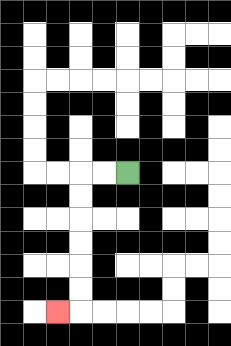{'start': '[5, 7]', 'end': '[2, 13]', 'path_directions': 'L,L,D,D,D,D,D,D,L', 'path_coordinates': '[[5, 7], [4, 7], [3, 7], [3, 8], [3, 9], [3, 10], [3, 11], [3, 12], [3, 13], [2, 13]]'}